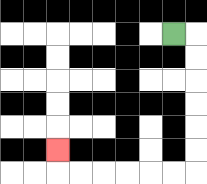{'start': '[7, 1]', 'end': '[2, 6]', 'path_directions': 'R,D,D,D,D,D,D,L,L,L,L,L,L,U', 'path_coordinates': '[[7, 1], [8, 1], [8, 2], [8, 3], [8, 4], [8, 5], [8, 6], [8, 7], [7, 7], [6, 7], [5, 7], [4, 7], [3, 7], [2, 7], [2, 6]]'}